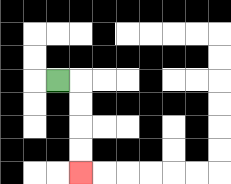{'start': '[2, 3]', 'end': '[3, 7]', 'path_directions': 'R,D,D,D,D', 'path_coordinates': '[[2, 3], [3, 3], [3, 4], [3, 5], [3, 6], [3, 7]]'}